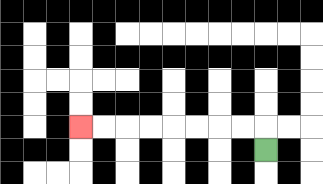{'start': '[11, 6]', 'end': '[3, 5]', 'path_directions': 'U,L,L,L,L,L,L,L,L', 'path_coordinates': '[[11, 6], [11, 5], [10, 5], [9, 5], [8, 5], [7, 5], [6, 5], [5, 5], [4, 5], [3, 5]]'}